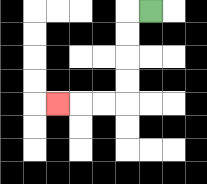{'start': '[6, 0]', 'end': '[2, 4]', 'path_directions': 'L,D,D,D,D,L,L,L', 'path_coordinates': '[[6, 0], [5, 0], [5, 1], [5, 2], [5, 3], [5, 4], [4, 4], [3, 4], [2, 4]]'}